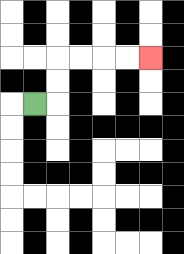{'start': '[1, 4]', 'end': '[6, 2]', 'path_directions': 'R,U,U,R,R,R,R', 'path_coordinates': '[[1, 4], [2, 4], [2, 3], [2, 2], [3, 2], [4, 2], [5, 2], [6, 2]]'}